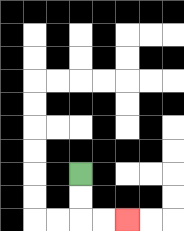{'start': '[3, 7]', 'end': '[5, 9]', 'path_directions': 'D,D,R,R', 'path_coordinates': '[[3, 7], [3, 8], [3, 9], [4, 9], [5, 9]]'}